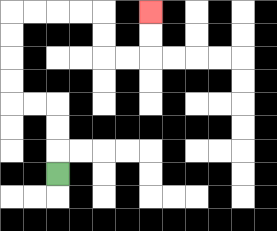{'start': '[2, 7]', 'end': '[6, 0]', 'path_directions': 'U,U,U,L,L,U,U,U,U,R,R,R,R,D,D,R,R,U,U', 'path_coordinates': '[[2, 7], [2, 6], [2, 5], [2, 4], [1, 4], [0, 4], [0, 3], [0, 2], [0, 1], [0, 0], [1, 0], [2, 0], [3, 0], [4, 0], [4, 1], [4, 2], [5, 2], [6, 2], [6, 1], [6, 0]]'}